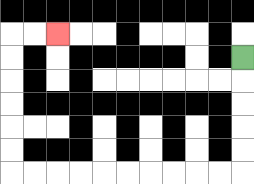{'start': '[10, 2]', 'end': '[2, 1]', 'path_directions': 'D,D,D,D,D,L,L,L,L,L,L,L,L,L,L,U,U,U,U,U,U,R,R', 'path_coordinates': '[[10, 2], [10, 3], [10, 4], [10, 5], [10, 6], [10, 7], [9, 7], [8, 7], [7, 7], [6, 7], [5, 7], [4, 7], [3, 7], [2, 7], [1, 7], [0, 7], [0, 6], [0, 5], [0, 4], [0, 3], [0, 2], [0, 1], [1, 1], [2, 1]]'}